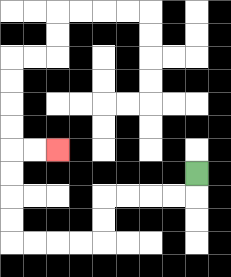{'start': '[8, 7]', 'end': '[2, 6]', 'path_directions': 'D,L,L,L,L,D,D,L,L,L,L,U,U,U,U,R,R', 'path_coordinates': '[[8, 7], [8, 8], [7, 8], [6, 8], [5, 8], [4, 8], [4, 9], [4, 10], [3, 10], [2, 10], [1, 10], [0, 10], [0, 9], [0, 8], [0, 7], [0, 6], [1, 6], [2, 6]]'}